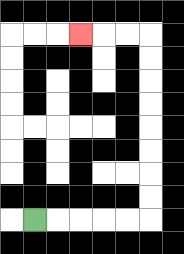{'start': '[1, 9]', 'end': '[3, 1]', 'path_directions': 'R,R,R,R,R,U,U,U,U,U,U,U,U,L,L,L', 'path_coordinates': '[[1, 9], [2, 9], [3, 9], [4, 9], [5, 9], [6, 9], [6, 8], [6, 7], [6, 6], [6, 5], [6, 4], [6, 3], [6, 2], [6, 1], [5, 1], [4, 1], [3, 1]]'}